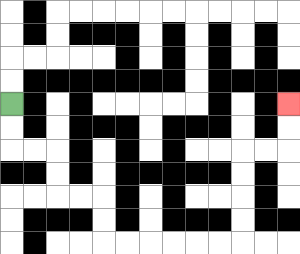{'start': '[0, 4]', 'end': '[12, 4]', 'path_directions': 'D,D,R,R,D,D,R,R,D,D,R,R,R,R,R,R,U,U,U,U,R,R,U,U', 'path_coordinates': '[[0, 4], [0, 5], [0, 6], [1, 6], [2, 6], [2, 7], [2, 8], [3, 8], [4, 8], [4, 9], [4, 10], [5, 10], [6, 10], [7, 10], [8, 10], [9, 10], [10, 10], [10, 9], [10, 8], [10, 7], [10, 6], [11, 6], [12, 6], [12, 5], [12, 4]]'}